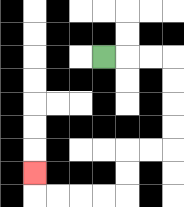{'start': '[4, 2]', 'end': '[1, 7]', 'path_directions': 'R,R,R,D,D,D,D,L,L,D,D,L,L,L,L,U', 'path_coordinates': '[[4, 2], [5, 2], [6, 2], [7, 2], [7, 3], [7, 4], [7, 5], [7, 6], [6, 6], [5, 6], [5, 7], [5, 8], [4, 8], [3, 8], [2, 8], [1, 8], [1, 7]]'}